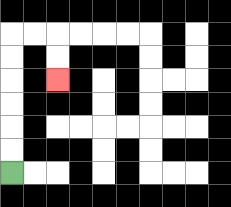{'start': '[0, 7]', 'end': '[2, 3]', 'path_directions': 'U,U,U,U,U,U,R,R,D,D', 'path_coordinates': '[[0, 7], [0, 6], [0, 5], [0, 4], [0, 3], [0, 2], [0, 1], [1, 1], [2, 1], [2, 2], [2, 3]]'}